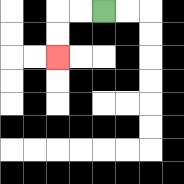{'start': '[4, 0]', 'end': '[2, 2]', 'path_directions': 'L,L,D,D', 'path_coordinates': '[[4, 0], [3, 0], [2, 0], [2, 1], [2, 2]]'}